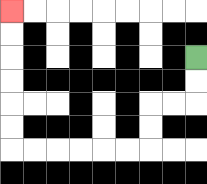{'start': '[8, 2]', 'end': '[0, 0]', 'path_directions': 'D,D,L,L,D,D,L,L,L,L,L,L,U,U,U,U,U,U', 'path_coordinates': '[[8, 2], [8, 3], [8, 4], [7, 4], [6, 4], [6, 5], [6, 6], [5, 6], [4, 6], [3, 6], [2, 6], [1, 6], [0, 6], [0, 5], [0, 4], [0, 3], [0, 2], [0, 1], [0, 0]]'}